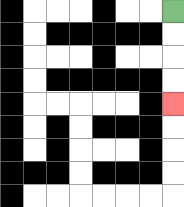{'start': '[7, 0]', 'end': '[7, 4]', 'path_directions': 'D,D,D,D', 'path_coordinates': '[[7, 0], [7, 1], [7, 2], [7, 3], [7, 4]]'}